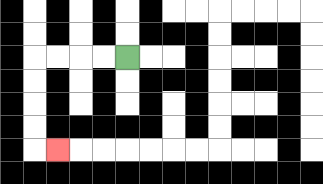{'start': '[5, 2]', 'end': '[2, 6]', 'path_directions': 'L,L,L,L,D,D,D,D,R', 'path_coordinates': '[[5, 2], [4, 2], [3, 2], [2, 2], [1, 2], [1, 3], [1, 4], [1, 5], [1, 6], [2, 6]]'}